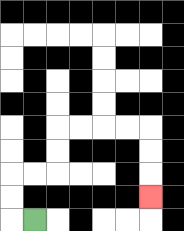{'start': '[1, 9]', 'end': '[6, 8]', 'path_directions': 'L,U,U,R,R,U,U,R,R,R,R,D,D,D', 'path_coordinates': '[[1, 9], [0, 9], [0, 8], [0, 7], [1, 7], [2, 7], [2, 6], [2, 5], [3, 5], [4, 5], [5, 5], [6, 5], [6, 6], [6, 7], [6, 8]]'}